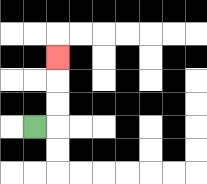{'start': '[1, 5]', 'end': '[2, 2]', 'path_directions': 'R,U,U,U', 'path_coordinates': '[[1, 5], [2, 5], [2, 4], [2, 3], [2, 2]]'}